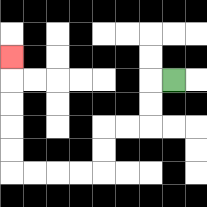{'start': '[7, 3]', 'end': '[0, 2]', 'path_directions': 'L,D,D,L,L,D,D,L,L,L,L,U,U,U,U,U', 'path_coordinates': '[[7, 3], [6, 3], [6, 4], [6, 5], [5, 5], [4, 5], [4, 6], [4, 7], [3, 7], [2, 7], [1, 7], [0, 7], [0, 6], [0, 5], [0, 4], [0, 3], [0, 2]]'}